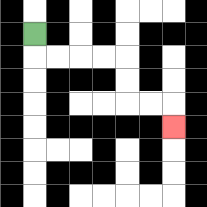{'start': '[1, 1]', 'end': '[7, 5]', 'path_directions': 'D,R,R,R,R,D,D,R,R,D', 'path_coordinates': '[[1, 1], [1, 2], [2, 2], [3, 2], [4, 2], [5, 2], [5, 3], [5, 4], [6, 4], [7, 4], [7, 5]]'}